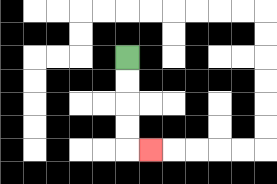{'start': '[5, 2]', 'end': '[6, 6]', 'path_directions': 'D,D,D,D,R', 'path_coordinates': '[[5, 2], [5, 3], [5, 4], [5, 5], [5, 6], [6, 6]]'}